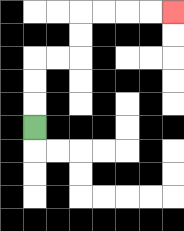{'start': '[1, 5]', 'end': '[7, 0]', 'path_directions': 'U,U,U,R,R,U,U,R,R,R,R', 'path_coordinates': '[[1, 5], [1, 4], [1, 3], [1, 2], [2, 2], [3, 2], [3, 1], [3, 0], [4, 0], [5, 0], [6, 0], [7, 0]]'}